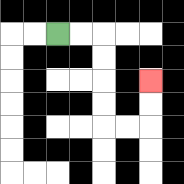{'start': '[2, 1]', 'end': '[6, 3]', 'path_directions': 'R,R,D,D,D,D,R,R,U,U', 'path_coordinates': '[[2, 1], [3, 1], [4, 1], [4, 2], [4, 3], [4, 4], [4, 5], [5, 5], [6, 5], [6, 4], [6, 3]]'}